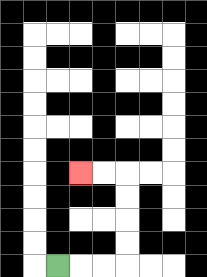{'start': '[2, 11]', 'end': '[3, 7]', 'path_directions': 'R,R,R,U,U,U,U,L,L', 'path_coordinates': '[[2, 11], [3, 11], [4, 11], [5, 11], [5, 10], [5, 9], [5, 8], [5, 7], [4, 7], [3, 7]]'}